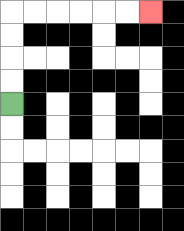{'start': '[0, 4]', 'end': '[6, 0]', 'path_directions': 'U,U,U,U,R,R,R,R,R,R', 'path_coordinates': '[[0, 4], [0, 3], [0, 2], [0, 1], [0, 0], [1, 0], [2, 0], [3, 0], [4, 0], [5, 0], [6, 0]]'}